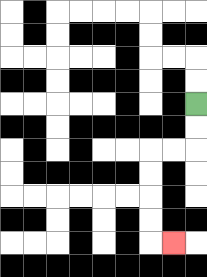{'start': '[8, 4]', 'end': '[7, 10]', 'path_directions': 'D,D,L,L,D,D,D,D,R', 'path_coordinates': '[[8, 4], [8, 5], [8, 6], [7, 6], [6, 6], [6, 7], [6, 8], [6, 9], [6, 10], [7, 10]]'}